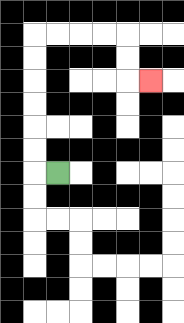{'start': '[2, 7]', 'end': '[6, 3]', 'path_directions': 'L,U,U,U,U,U,U,R,R,R,R,D,D,R', 'path_coordinates': '[[2, 7], [1, 7], [1, 6], [1, 5], [1, 4], [1, 3], [1, 2], [1, 1], [2, 1], [3, 1], [4, 1], [5, 1], [5, 2], [5, 3], [6, 3]]'}